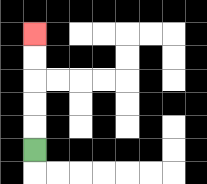{'start': '[1, 6]', 'end': '[1, 1]', 'path_directions': 'U,U,U,U,U', 'path_coordinates': '[[1, 6], [1, 5], [1, 4], [1, 3], [1, 2], [1, 1]]'}